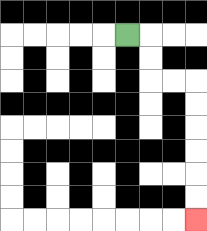{'start': '[5, 1]', 'end': '[8, 9]', 'path_directions': 'R,D,D,R,R,D,D,D,D,D,D', 'path_coordinates': '[[5, 1], [6, 1], [6, 2], [6, 3], [7, 3], [8, 3], [8, 4], [8, 5], [8, 6], [8, 7], [8, 8], [8, 9]]'}